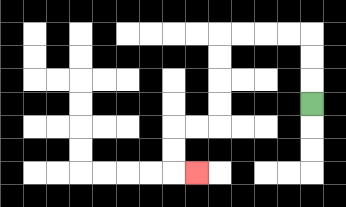{'start': '[13, 4]', 'end': '[8, 7]', 'path_directions': 'U,U,U,L,L,L,L,D,D,D,D,L,L,D,D,R', 'path_coordinates': '[[13, 4], [13, 3], [13, 2], [13, 1], [12, 1], [11, 1], [10, 1], [9, 1], [9, 2], [9, 3], [9, 4], [9, 5], [8, 5], [7, 5], [7, 6], [7, 7], [8, 7]]'}